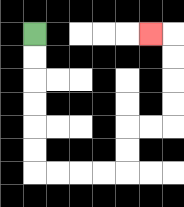{'start': '[1, 1]', 'end': '[6, 1]', 'path_directions': 'D,D,D,D,D,D,R,R,R,R,U,U,R,R,U,U,U,U,L', 'path_coordinates': '[[1, 1], [1, 2], [1, 3], [1, 4], [1, 5], [1, 6], [1, 7], [2, 7], [3, 7], [4, 7], [5, 7], [5, 6], [5, 5], [6, 5], [7, 5], [7, 4], [7, 3], [7, 2], [7, 1], [6, 1]]'}